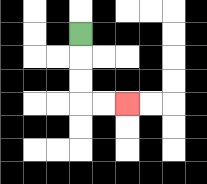{'start': '[3, 1]', 'end': '[5, 4]', 'path_directions': 'D,D,D,R,R', 'path_coordinates': '[[3, 1], [3, 2], [3, 3], [3, 4], [4, 4], [5, 4]]'}